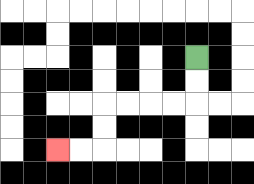{'start': '[8, 2]', 'end': '[2, 6]', 'path_directions': 'D,D,L,L,L,L,D,D,L,L', 'path_coordinates': '[[8, 2], [8, 3], [8, 4], [7, 4], [6, 4], [5, 4], [4, 4], [4, 5], [4, 6], [3, 6], [2, 6]]'}